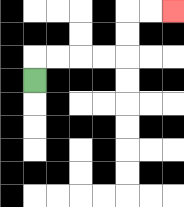{'start': '[1, 3]', 'end': '[7, 0]', 'path_directions': 'U,R,R,R,R,U,U,R,R', 'path_coordinates': '[[1, 3], [1, 2], [2, 2], [3, 2], [4, 2], [5, 2], [5, 1], [5, 0], [6, 0], [7, 0]]'}